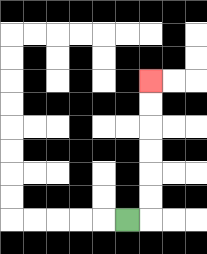{'start': '[5, 9]', 'end': '[6, 3]', 'path_directions': 'R,U,U,U,U,U,U', 'path_coordinates': '[[5, 9], [6, 9], [6, 8], [6, 7], [6, 6], [6, 5], [6, 4], [6, 3]]'}